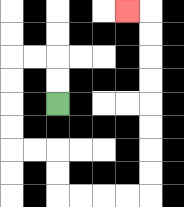{'start': '[2, 4]', 'end': '[5, 0]', 'path_directions': 'U,U,L,L,D,D,D,D,R,R,D,D,R,R,R,R,U,U,U,U,U,U,U,U,L', 'path_coordinates': '[[2, 4], [2, 3], [2, 2], [1, 2], [0, 2], [0, 3], [0, 4], [0, 5], [0, 6], [1, 6], [2, 6], [2, 7], [2, 8], [3, 8], [4, 8], [5, 8], [6, 8], [6, 7], [6, 6], [6, 5], [6, 4], [6, 3], [6, 2], [6, 1], [6, 0], [5, 0]]'}